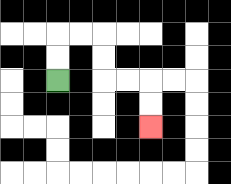{'start': '[2, 3]', 'end': '[6, 5]', 'path_directions': 'U,U,R,R,D,D,R,R,D,D', 'path_coordinates': '[[2, 3], [2, 2], [2, 1], [3, 1], [4, 1], [4, 2], [4, 3], [5, 3], [6, 3], [6, 4], [6, 5]]'}